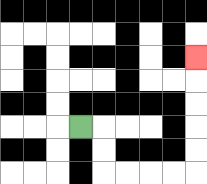{'start': '[3, 5]', 'end': '[8, 2]', 'path_directions': 'R,D,D,R,R,R,R,U,U,U,U,U', 'path_coordinates': '[[3, 5], [4, 5], [4, 6], [4, 7], [5, 7], [6, 7], [7, 7], [8, 7], [8, 6], [8, 5], [8, 4], [8, 3], [8, 2]]'}